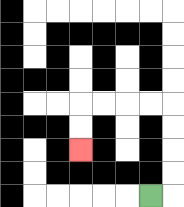{'start': '[6, 8]', 'end': '[3, 6]', 'path_directions': 'R,U,U,U,U,L,L,L,L,D,D', 'path_coordinates': '[[6, 8], [7, 8], [7, 7], [7, 6], [7, 5], [7, 4], [6, 4], [5, 4], [4, 4], [3, 4], [3, 5], [3, 6]]'}